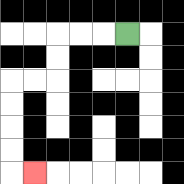{'start': '[5, 1]', 'end': '[1, 7]', 'path_directions': 'L,L,L,D,D,L,L,D,D,D,D,R', 'path_coordinates': '[[5, 1], [4, 1], [3, 1], [2, 1], [2, 2], [2, 3], [1, 3], [0, 3], [0, 4], [0, 5], [0, 6], [0, 7], [1, 7]]'}